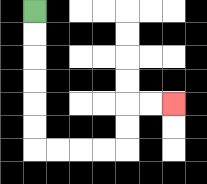{'start': '[1, 0]', 'end': '[7, 4]', 'path_directions': 'D,D,D,D,D,D,R,R,R,R,U,U,R,R', 'path_coordinates': '[[1, 0], [1, 1], [1, 2], [1, 3], [1, 4], [1, 5], [1, 6], [2, 6], [3, 6], [4, 6], [5, 6], [5, 5], [5, 4], [6, 4], [7, 4]]'}